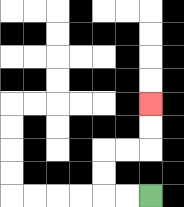{'start': '[6, 8]', 'end': '[6, 4]', 'path_directions': 'L,L,U,U,R,R,U,U', 'path_coordinates': '[[6, 8], [5, 8], [4, 8], [4, 7], [4, 6], [5, 6], [6, 6], [6, 5], [6, 4]]'}